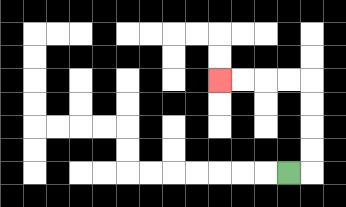{'start': '[12, 7]', 'end': '[9, 3]', 'path_directions': 'R,U,U,U,U,L,L,L,L', 'path_coordinates': '[[12, 7], [13, 7], [13, 6], [13, 5], [13, 4], [13, 3], [12, 3], [11, 3], [10, 3], [9, 3]]'}